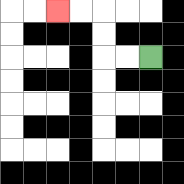{'start': '[6, 2]', 'end': '[2, 0]', 'path_directions': 'L,L,U,U,L,L', 'path_coordinates': '[[6, 2], [5, 2], [4, 2], [4, 1], [4, 0], [3, 0], [2, 0]]'}